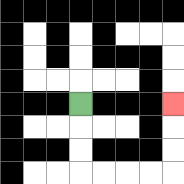{'start': '[3, 4]', 'end': '[7, 4]', 'path_directions': 'D,D,D,R,R,R,R,U,U,U', 'path_coordinates': '[[3, 4], [3, 5], [3, 6], [3, 7], [4, 7], [5, 7], [6, 7], [7, 7], [7, 6], [7, 5], [7, 4]]'}